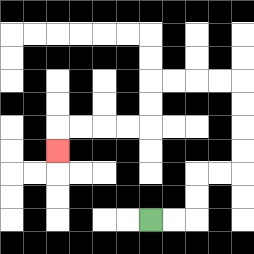{'start': '[6, 9]', 'end': '[2, 6]', 'path_directions': 'R,R,U,U,R,R,U,U,U,U,L,L,L,L,D,D,L,L,L,L,D', 'path_coordinates': '[[6, 9], [7, 9], [8, 9], [8, 8], [8, 7], [9, 7], [10, 7], [10, 6], [10, 5], [10, 4], [10, 3], [9, 3], [8, 3], [7, 3], [6, 3], [6, 4], [6, 5], [5, 5], [4, 5], [3, 5], [2, 5], [2, 6]]'}